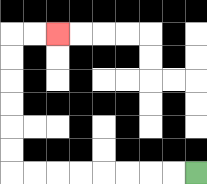{'start': '[8, 7]', 'end': '[2, 1]', 'path_directions': 'L,L,L,L,L,L,L,L,U,U,U,U,U,U,R,R', 'path_coordinates': '[[8, 7], [7, 7], [6, 7], [5, 7], [4, 7], [3, 7], [2, 7], [1, 7], [0, 7], [0, 6], [0, 5], [0, 4], [0, 3], [0, 2], [0, 1], [1, 1], [2, 1]]'}